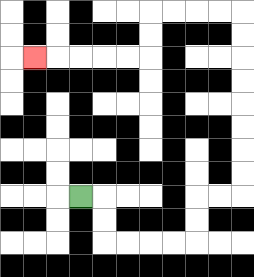{'start': '[3, 8]', 'end': '[1, 2]', 'path_directions': 'R,D,D,R,R,R,R,U,U,R,R,U,U,U,U,U,U,U,U,L,L,L,L,D,D,L,L,L,L,L', 'path_coordinates': '[[3, 8], [4, 8], [4, 9], [4, 10], [5, 10], [6, 10], [7, 10], [8, 10], [8, 9], [8, 8], [9, 8], [10, 8], [10, 7], [10, 6], [10, 5], [10, 4], [10, 3], [10, 2], [10, 1], [10, 0], [9, 0], [8, 0], [7, 0], [6, 0], [6, 1], [6, 2], [5, 2], [4, 2], [3, 2], [2, 2], [1, 2]]'}